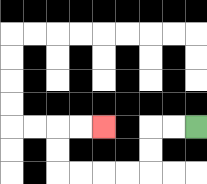{'start': '[8, 5]', 'end': '[4, 5]', 'path_directions': 'L,L,D,D,L,L,L,L,U,U,R,R', 'path_coordinates': '[[8, 5], [7, 5], [6, 5], [6, 6], [6, 7], [5, 7], [4, 7], [3, 7], [2, 7], [2, 6], [2, 5], [3, 5], [4, 5]]'}